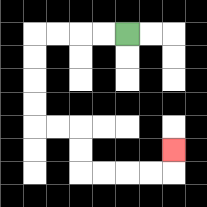{'start': '[5, 1]', 'end': '[7, 6]', 'path_directions': 'L,L,L,L,D,D,D,D,R,R,D,D,R,R,R,R,U', 'path_coordinates': '[[5, 1], [4, 1], [3, 1], [2, 1], [1, 1], [1, 2], [1, 3], [1, 4], [1, 5], [2, 5], [3, 5], [3, 6], [3, 7], [4, 7], [5, 7], [6, 7], [7, 7], [7, 6]]'}